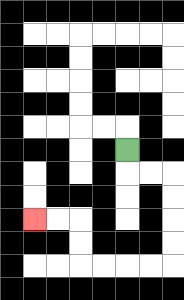{'start': '[5, 6]', 'end': '[1, 9]', 'path_directions': 'D,R,R,D,D,D,D,L,L,L,L,U,U,L,L', 'path_coordinates': '[[5, 6], [5, 7], [6, 7], [7, 7], [7, 8], [7, 9], [7, 10], [7, 11], [6, 11], [5, 11], [4, 11], [3, 11], [3, 10], [3, 9], [2, 9], [1, 9]]'}